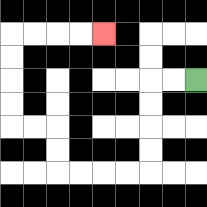{'start': '[8, 3]', 'end': '[4, 1]', 'path_directions': 'L,L,D,D,D,D,L,L,L,L,U,U,L,L,U,U,U,U,R,R,R,R', 'path_coordinates': '[[8, 3], [7, 3], [6, 3], [6, 4], [6, 5], [6, 6], [6, 7], [5, 7], [4, 7], [3, 7], [2, 7], [2, 6], [2, 5], [1, 5], [0, 5], [0, 4], [0, 3], [0, 2], [0, 1], [1, 1], [2, 1], [3, 1], [4, 1]]'}